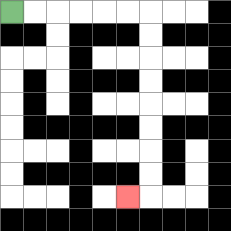{'start': '[0, 0]', 'end': '[5, 8]', 'path_directions': 'R,R,R,R,R,R,D,D,D,D,D,D,D,D,L', 'path_coordinates': '[[0, 0], [1, 0], [2, 0], [3, 0], [4, 0], [5, 0], [6, 0], [6, 1], [6, 2], [6, 3], [6, 4], [6, 5], [6, 6], [6, 7], [6, 8], [5, 8]]'}